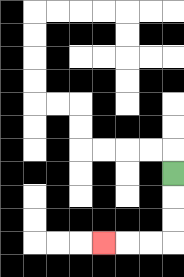{'start': '[7, 7]', 'end': '[4, 10]', 'path_directions': 'D,D,D,L,L,L', 'path_coordinates': '[[7, 7], [7, 8], [7, 9], [7, 10], [6, 10], [5, 10], [4, 10]]'}